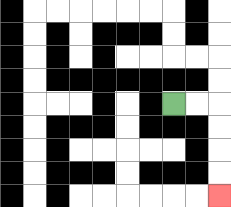{'start': '[7, 4]', 'end': '[9, 8]', 'path_directions': 'R,R,D,D,D,D', 'path_coordinates': '[[7, 4], [8, 4], [9, 4], [9, 5], [9, 6], [9, 7], [9, 8]]'}